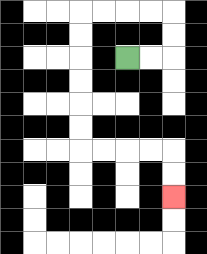{'start': '[5, 2]', 'end': '[7, 8]', 'path_directions': 'R,R,U,U,L,L,L,L,D,D,D,D,D,D,R,R,R,R,D,D', 'path_coordinates': '[[5, 2], [6, 2], [7, 2], [7, 1], [7, 0], [6, 0], [5, 0], [4, 0], [3, 0], [3, 1], [3, 2], [3, 3], [3, 4], [3, 5], [3, 6], [4, 6], [5, 6], [6, 6], [7, 6], [7, 7], [7, 8]]'}